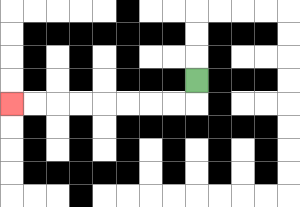{'start': '[8, 3]', 'end': '[0, 4]', 'path_directions': 'D,L,L,L,L,L,L,L,L', 'path_coordinates': '[[8, 3], [8, 4], [7, 4], [6, 4], [5, 4], [4, 4], [3, 4], [2, 4], [1, 4], [0, 4]]'}